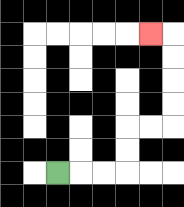{'start': '[2, 7]', 'end': '[6, 1]', 'path_directions': 'R,R,R,U,U,R,R,U,U,U,U,L', 'path_coordinates': '[[2, 7], [3, 7], [4, 7], [5, 7], [5, 6], [5, 5], [6, 5], [7, 5], [7, 4], [7, 3], [7, 2], [7, 1], [6, 1]]'}